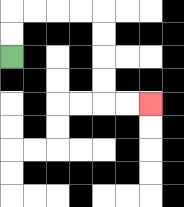{'start': '[0, 2]', 'end': '[6, 4]', 'path_directions': 'U,U,R,R,R,R,D,D,D,D,R,R', 'path_coordinates': '[[0, 2], [0, 1], [0, 0], [1, 0], [2, 0], [3, 0], [4, 0], [4, 1], [4, 2], [4, 3], [4, 4], [5, 4], [6, 4]]'}